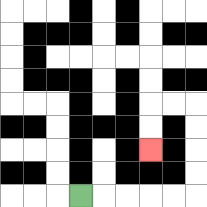{'start': '[3, 8]', 'end': '[6, 6]', 'path_directions': 'R,R,R,R,R,U,U,U,U,L,L,D,D', 'path_coordinates': '[[3, 8], [4, 8], [5, 8], [6, 8], [7, 8], [8, 8], [8, 7], [8, 6], [8, 5], [8, 4], [7, 4], [6, 4], [6, 5], [6, 6]]'}